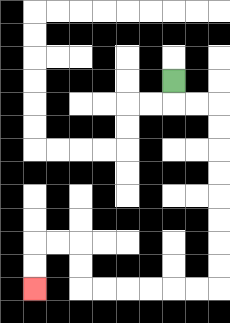{'start': '[7, 3]', 'end': '[1, 12]', 'path_directions': 'D,R,R,D,D,D,D,D,D,D,D,L,L,L,L,L,L,U,U,L,L,D,D', 'path_coordinates': '[[7, 3], [7, 4], [8, 4], [9, 4], [9, 5], [9, 6], [9, 7], [9, 8], [9, 9], [9, 10], [9, 11], [9, 12], [8, 12], [7, 12], [6, 12], [5, 12], [4, 12], [3, 12], [3, 11], [3, 10], [2, 10], [1, 10], [1, 11], [1, 12]]'}